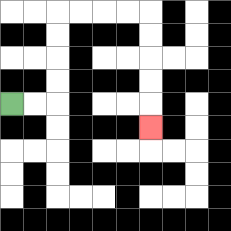{'start': '[0, 4]', 'end': '[6, 5]', 'path_directions': 'R,R,U,U,U,U,R,R,R,R,D,D,D,D,D', 'path_coordinates': '[[0, 4], [1, 4], [2, 4], [2, 3], [2, 2], [2, 1], [2, 0], [3, 0], [4, 0], [5, 0], [6, 0], [6, 1], [6, 2], [6, 3], [6, 4], [6, 5]]'}